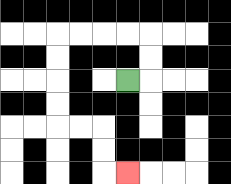{'start': '[5, 3]', 'end': '[5, 7]', 'path_directions': 'R,U,U,L,L,L,L,D,D,D,D,R,R,D,D,R', 'path_coordinates': '[[5, 3], [6, 3], [6, 2], [6, 1], [5, 1], [4, 1], [3, 1], [2, 1], [2, 2], [2, 3], [2, 4], [2, 5], [3, 5], [4, 5], [4, 6], [4, 7], [5, 7]]'}